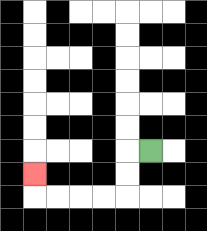{'start': '[6, 6]', 'end': '[1, 7]', 'path_directions': 'L,D,D,L,L,L,L,U', 'path_coordinates': '[[6, 6], [5, 6], [5, 7], [5, 8], [4, 8], [3, 8], [2, 8], [1, 8], [1, 7]]'}